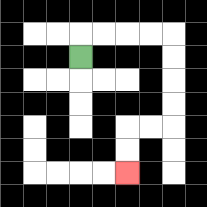{'start': '[3, 2]', 'end': '[5, 7]', 'path_directions': 'U,R,R,R,R,D,D,D,D,L,L,D,D', 'path_coordinates': '[[3, 2], [3, 1], [4, 1], [5, 1], [6, 1], [7, 1], [7, 2], [7, 3], [7, 4], [7, 5], [6, 5], [5, 5], [5, 6], [5, 7]]'}